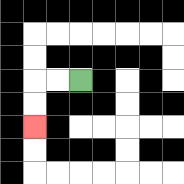{'start': '[3, 3]', 'end': '[1, 5]', 'path_directions': 'L,L,D,D', 'path_coordinates': '[[3, 3], [2, 3], [1, 3], [1, 4], [1, 5]]'}